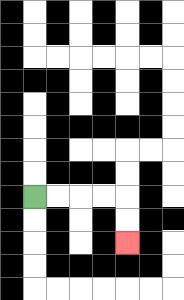{'start': '[1, 8]', 'end': '[5, 10]', 'path_directions': 'R,R,R,R,D,D', 'path_coordinates': '[[1, 8], [2, 8], [3, 8], [4, 8], [5, 8], [5, 9], [5, 10]]'}